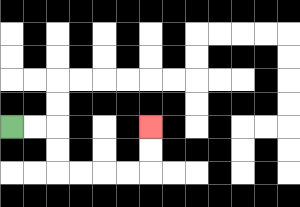{'start': '[0, 5]', 'end': '[6, 5]', 'path_directions': 'R,R,D,D,R,R,R,R,U,U', 'path_coordinates': '[[0, 5], [1, 5], [2, 5], [2, 6], [2, 7], [3, 7], [4, 7], [5, 7], [6, 7], [6, 6], [6, 5]]'}